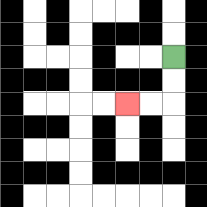{'start': '[7, 2]', 'end': '[5, 4]', 'path_directions': 'D,D,L,L', 'path_coordinates': '[[7, 2], [7, 3], [7, 4], [6, 4], [5, 4]]'}